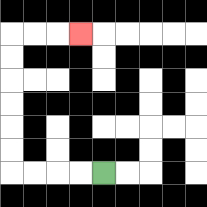{'start': '[4, 7]', 'end': '[3, 1]', 'path_directions': 'L,L,L,L,U,U,U,U,U,U,R,R,R', 'path_coordinates': '[[4, 7], [3, 7], [2, 7], [1, 7], [0, 7], [0, 6], [0, 5], [0, 4], [0, 3], [0, 2], [0, 1], [1, 1], [2, 1], [3, 1]]'}